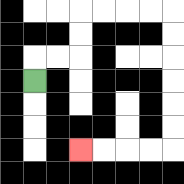{'start': '[1, 3]', 'end': '[3, 6]', 'path_directions': 'U,R,R,U,U,R,R,R,R,D,D,D,D,D,D,L,L,L,L', 'path_coordinates': '[[1, 3], [1, 2], [2, 2], [3, 2], [3, 1], [3, 0], [4, 0], [5, 0], [6, 0], [7, 0], [7, 1], [7, 2], [7, 3], [7, 4], [7, 5], [7, 6], [6, 6], [5, 6], [4, 6], [3, 6]]'}